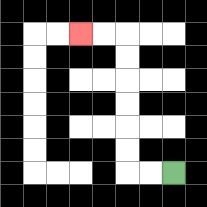{'start': '[7, 7]', 'end': '[3, 1]', 'path_directions': 'L,L,U,U,U,U,U,U,L,L', 'path_coordinates': '[[7, 7], [6, 7], [5, 7], [5, 6], [5, 5], [5, 4], [5, 3], [5, 2], [5, 1], [4, 1], [3, 1]]'}